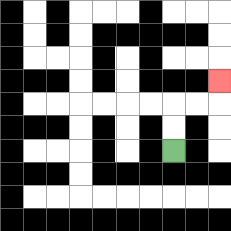{'start': '[7, 6]', 'end': '[9, 3]', 'path_directions': 'U,U,R,R,U', 'path_coordinates': '[[7, 6], [7, 5], [7, 4], [8, 4], [9, 4], [9, 3]]'}